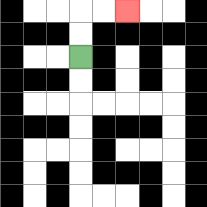{'start': '[3, 2]', 'end': '[5, 0]', 'path_directions': 'U,U,R,R', 'path_coordinates': '[[3, 2], [3, 1], [3, 0], [4, 0], [5, 0]]'}